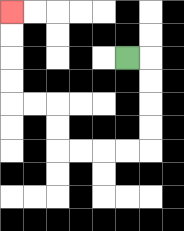{'start': '[5, 2]', 'end': '[0, 0]', 'path_directions': 'R,D,D,D,D,L,L,L,L,U,U,L,L,U,U,U,U', 'path_coordinates': '[[5, 2], [6, 2], [6, 3], [6, 4], [6, 5], [6, 6], [5, 6], [4, 6], [3, 6], [2, 6], [2, 5], [2, 4], [1, 4], [0, 4], [0, 3], [0, 2], [0, 1], [0, 0]]'}